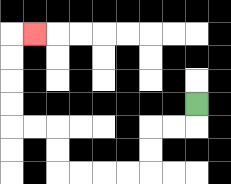{'start': '[8, 4]', 'end': '[1, 1]', 'path_directions': 'D,L,L,D,D,L,L,L,L,U,U,L,L,U,U,U,U,R', 'path_coordinates': '[[8, 4], [8, 5], [7, 5], [6, 5], [6, 6], [6, 7], [5, 7], [4, 7], [3, 7], [2, 7], [2, 6], [2, 5], [1, 5], [0, 5], [0, 4], [0, 3], [0, 2], [0, 1], [1, 1]]'}